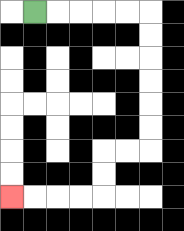{'start': '[1, 0]', 'end': '[0, 8]', 'path_directions': 'R,R,R,R,R,D,D,D,D,D,D,L,L,D,D,L,L,L,L', 'path_coordinates': '[[1, 0], [2, 0], [3, 0], [4, 0], [5, 0], [6, 0], [6, 1], [6, 2], [6, 3], [6, 4], [6, 5], [6, 6], [5, 6], [4, 6], [4, 7], [4, 8], [3, 8], [2, 8], [1, 8], [0, 8]]'}